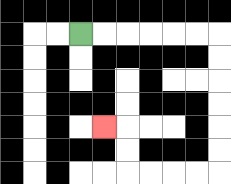{'start': '[3, 1]', 'end': '[4, 5]', 'path_directions': 'R,R,R,R,R,R,D,D,D,D,D,D,L,L,L,L,U,U,L', 'path_coordinates': '[[3, 1], [4, 1], [5, 1], [6, 1], [7, 1], [8, 1], [9, 1], [9, 2], [9, 3], [9, 4], [9, 5], [9, 6], [9, 7], [8, 7], [7, 7], [6, 7], [5, 7], [5, 6], [5, 5], [4, 5]]'}